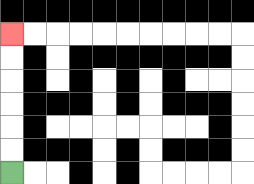{'start': '[0, 7]', 'end': '[0, 1]', 'path_directions': 'U,U,U,U,U,U', 'path_coordinates': '[[0, 7], [0, 6], [0, 5], [0, 4], [0, 3], [0, 2], [0, 1]]'}